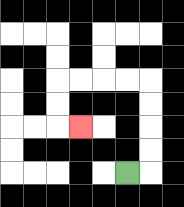{'start': '[5, 7]', 'end': '[3, 5]', 'path_directions': 'R,U,U,U,U,L,L,L,L,D,D,R', 'path_coordinates': '[[5, 7], [6, 7], [6, 6], [6, 5], [6, 4], [6, 3], [5, 3], [4, 3], [3, 3], [2, 3], [2, 4], [2, 5], [3, 5]]'}